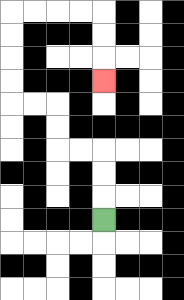{'start': '[4, 9]', 'end': '[4, 3]', 'path_directions': 'U,U,U,L,L,U,U,L,L,U,U,U,U,R,R,R,R,D,D,D', 'path_coordinates': '[[4, 9], [4, 8], [4, 7], [4, 6], [3, 6], [2, 6], [2, 5], [2, 4], [1, 4], [0, 4], [0, 3], [0, 2], [0, 1], [0, 0], [1, 0], [2, 0], [3, 0], [4, 0], [4, 1], [4, 2], [4, 3]]'}